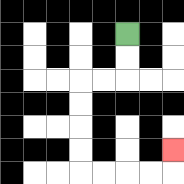{'start': '[5, 1]', 'end': '[7, 6]', 'path_directions': 'D,D,L,L,D,D,D,D,R,R,R,R,U', 'path_coordinates': '[[5, 1], [5, 2], [5, 3], [4, 3], [3, 3], [3, 4], [3, 5], [3, 6], [3, 7], [4, 7], [5, 7], [6, 7], [7, 7], [7, 6]]'}